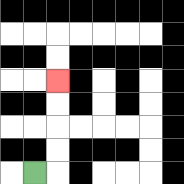{'start': '[1, 7]', 'end': '[2, 3]', 'path_directions': 'R,U,U,U,U', 'path_coordinates': '[[1, 7], [2, 7], [2, 6], [2, 5], [2, 4], [2, 3]]'}